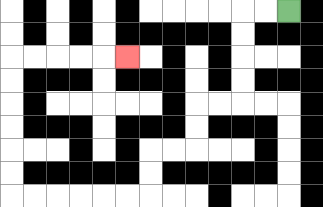{'start': '[12, 0]', 'end': '[5, 2]', 'path_directions': 'L,L,D,D,D,D,L,L,D,D,L,L,D,D,L,L,L,L,L,L,U,U,U,U,U,U,R,R,R,R,R', 'path_coordinates': '[[12, 0], [11, 0], [10, 0], [10, 1], [10, 2], [10, 3], [10, 4], [9, 4], [8, 4], [8, 5], [8, 6], [7, 6], [6, 6], [6, 7], [6, 8], [5, 8], [4, 8], [3, 8], [2, 8], [1, 8], [0, 8], [0, 7], [0, 6], [0, 5], [0, 4], [0, 3], [0, 2], [1, 2], [2, 2], [3, 2], [4, 2], [5, 2]]'}